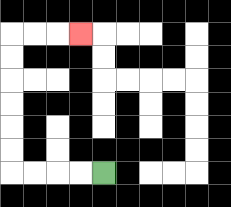{'start': '[4, 7]', 'end': '[3, 1]', 'path_directions': 'L,L,L,L,U,U,U,U,U,U,R,R,R', 'path_coordinates': '[[4, 7], [3, 7], [2, 7], [1, 7], [0, 7], [0, 6], [0, 5], [0, 4], [0, 3], [0, 2], [0, 1], [1, 1], [2, 1], [3, 1]]'}